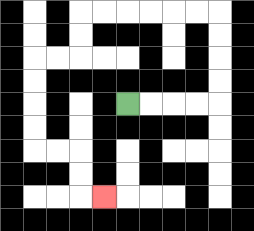{'start': '[5, 4]', 'end': '[4, 8]', 'path_directions': 'R,R,R,R,U,U,U,U,L,L,L,L,L,L,D,D,L,L,D,D,D,D,R,R,D,D,R', 'path_coordinates': '[[5, 4], [6, 4], [7, 4], [8, 4], [9, 4], [9, 3], [9, 2], [9, 1], [9, 0], [8, 0], [7, 0], [6, 0], [5, 0], [4, 0], [3, 0], [3, 1], [3, 2], [2, 2], [1, 2], [1, 3], [1, 4], [1, 5], [1, 6], [2, 6], [3, 6], [3, 7], [3, 8], [4, 8]]'}